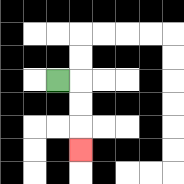{'start': '[2, 3]', 'end': '[3, 6]', 'path_directions': 'R,D,D,D', 'path_coordinates': '[[2, 3], [3, 3], [3, 4], [3, 5], [3, 6]]'}